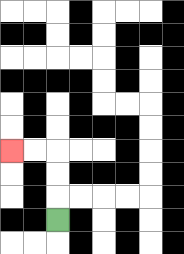{'start': '[2, 9]', 'end': '[0, 6]', 'path_directions': 'U,U,U,L,L', 'path_coordinates': '[[2, 9], [2, 8], [2, 7], [2, 6], [1, 6], [0, 6]]'}